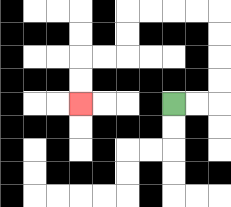{'start': '[7, 4]', 'end': '[3, 4]', 'path_directions': 'R,R,U,U,U,U,L,L,L,L,D,D,L,L,D,D', 'path_coordinates': '[[7, 4], [8, 4], [9, 4], [9, 3], [9, 2], [9, 1], [9, 0], [8, 0], [7, 0], [6, 0], [5, 0], [5, 1], [5, 2], [4, 2], [3, 2], [3, 3], [3, 4]]'}